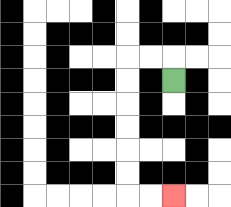{'start': '[7, 3]', 'end': '[7, 8]', 'path_directions': 'U,L,L,D,D,D,D,D,D,R,R', 'path_coordinates': '[[7, 3], [7, 2], [6, 2], [5, 2], [5, 3], [5, 4], [5, 5], [5, 6], [5, 7], [5, 8], [6, 8], [7, 8]]'}